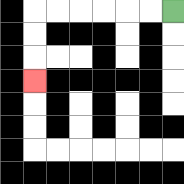{'start': '[7, 0]', 'end': '[1, 3]', 'path_directions': 'L,L,L,L,L,L,D,D,D', 'path_coordinates': '[[7, 0], [6, 0], [5, 0], [4, 0], [3, 0], [2, 0], [1, 0], [1, 1], [1, 2], [1, 3]]'}